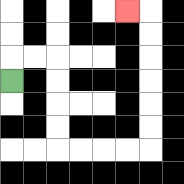{'start': '[0, 3]', 'end': '[5, 0]', 'path_directions': 'U,R,R,D,D,D,D,R,R,R,R,U,U,U,U,U,U,L', 'path_coordinates': '[[0, 3], [0, 2], [1, 2], [2, 2], [2, 3], [2, 4], [2, 5], [2, 6], [3, 6], [4, 6], [5, 6], [6, 6], [6, 5], [6, 4], [6, 3], [6, 2], [6, 1], [6, 0], [5, 0]]'}